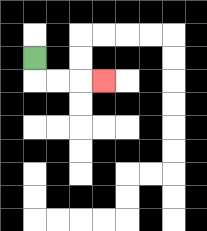{'start': '[1, 2]', 'end': '[4, 3]', 'path_directions': 'D,R,R,R', 'path_coordinates': '[[1, 2], [1, 3], [2, 3], [3, 3], [4, 3]]'}